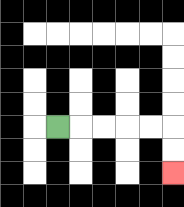{'start': '[2, 5]', 'end': '[7, 7]', 'path_directions': 'R,R,R,R,R,D,D', 'path_coordinates': '[[2, 5], [3, 5], [4, 5], [5, 5], [6, 5], [7, 5], [7, 6], [7, 7]]'}